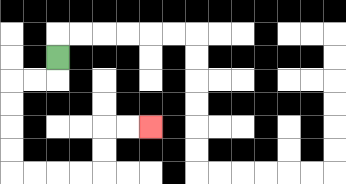{'start': '[2, 2]', 'end': '[6, 5]', 'path_directions': 'D,L,L,D,D,D,D,R,R,R,R,U,U,R,R', 'path_coordinates': '[[2, 2], [2, 3], [1, 3], [0, 3], [0, 4], [0, 5], [0, 6], [0, 7], [1, 7], [2, 7], [3, 7], [4, 7], [4, 6], [4, 5], [5, 5], [6, 5]]'}